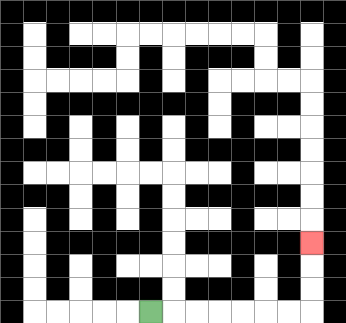{'start': '[6, 13]', 'end': '[13, 10]', 'path_directions': 'R,R,R,R,R,R,R,U,U,U', 'path_coordinates': '[[6, 13], [7, 13], [8, 13], [9, 13], [10, 13], [11, 13], [12, 13], [13, 13], [13, 12], [13, 11], [13, 10]]'}